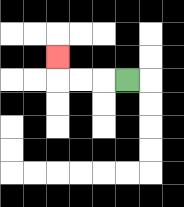{'start': '[5, 3]', 'end': '[2, 2]', 'path_directions': 'L,L,L,U', 'path_coordinates': '[[5, 3], [4, 3], [3, 3], [2, 3], [2, 2]]'}